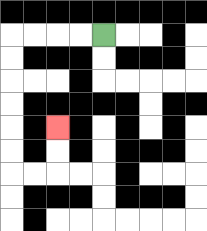{'start': '[4, 1]', 'end': '[2, 5]', 'path_directions': 'L,L,L,L,D,D,D,D,D,D,R,R,U,U', 'path_coordinates': '[[4, 1], [3, 1], [2, 1], [1, 1], [0, 1], [0, 2], [0, 3], [0, 4], [0, 5], [0, 6], [0, 7], [1, 7], [2, 7], [2, 6], [2, 5]]'}